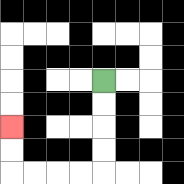{'start': '[4, 3]', 'end': '[0, 5]', 'path_directions': 'D,D,D,D,L,L,L,L,U,U', 'path_coordinates': '[[4, 3], [4, 4], [4, 5], [4, 6], [4, 7], [3, 7], [2, 7], [1, 7], [0, 7], [0, 6], [0, 5]]'}